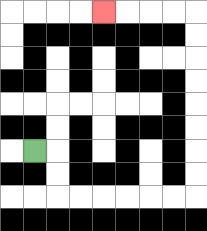{'start': '[1, 6]', 'end': '[4, 0]', 'path_directions': 'R,D,D,R,R,R,R,R,R,U,U,U,U,U,U,U,U,L,L,L,L', 'path_coordinates': '[[1, 6], [2, 6], [2, 7], [2, 8], [3, 8], [4, 8], [5, 8], [6, 8], [7, 8], [8, 8], [8, 7], [8, 6], [8, 5], [8, 4], [8, 3], [8, 2], [8, 1], [8, 0], [7, 0], [6, 0], [5, 0], [4, 0]]'}